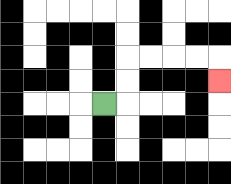{'start': '[4, 4]', 'end': '[9, 3]', 'path_directions': 'R,U,U,R,R,R,R,D', 'path_coordinates': '[[4, 4], [5, 4], [5, 3], [5, 2], [6, 2], [7, 2], [8, 2], [9, 2], [9, 3]]'}